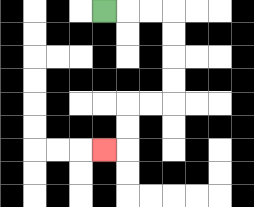{'start': '[4, 0]', 'end': '[4, 6]', 'path_directions': 'R,R,R,D,D,D,D,L,L,D,D,L', 'path_coordinates': '[[4, 0], [5, 0], [6, 0], [7, 0], [7, 1], [7, 2], [7, 3], [7, 4], [6, 4], [5, 4], [5, 5], [5, 6], [4, 6]]'}